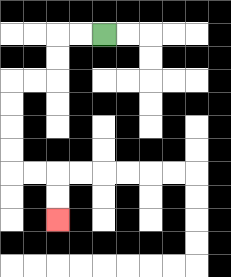{'start': '[4, 1]', 'end': '[2, 9]', 'path_directions': 'L,L,D,D,L,L,D,D,D,D,R,R,D,D', 'path_coordinates': '[[4, 1], [3, 1], [2, 1], [2, 2], [2, 3], [1, 3], [0, 3], [0, 4], [0, 5], [0, 6], [0, 7], [1, 7], [2, 7], [2, 8], [2, 9]]'}